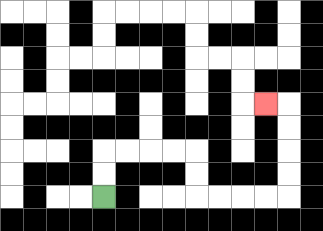{'start': '[4, 8]', 'end': '[11, 4]', 'path_directions': 'U,U,R,R,R,R,D,D,R,R,R,R,U,U,U,U,L', 'path_coordinates': '[[4, 8], [4, 7], [4, 6], [5, 6], [6, 6], [7, 6], [8, 6], [8, 7], [8, 8], [9, 8], [10, 8], [11, 8], [12, 8], [12, 7], [12, 6], [12, 5], [12, 4], [11, 4]]'}